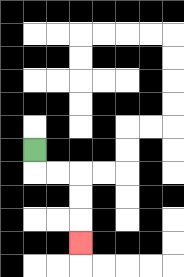{'start': '[1, 6]', 'end': '[3, 10]', 'path_directions': 'D,R,R,D,D,D', 'path_coordinates': '[[1, 6], [1, 7], [2, 7], [3, 7], [3, 8], [3, 9], [3, 10]]'}